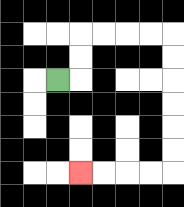{'start': '[2, 3]', 'end': '[3, 7]', 'path_directions': 'R,U,U,R,R,R,R,D,D,D,D,D,D,L,L,L,L', 'path_coordinates': '[[2, 3], [3, 3], [3, 2], [3, 1], [4, 1], [5, 1], [6, 1], [7, 1], [7, 2], [7, 3], [7, 4], [7, 5], [7, 6], [7, 7], [6, 7], [5, 7], [4, 7], [3, 7]]'}